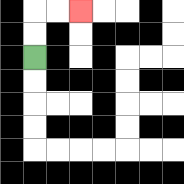{'start': '[1, 2]', 'end': '[3, 0]', 'path_directions': 'U,U,R,R', 'path_coordinates': '[[1, 2], [1, 1], [1, 0], [2, 0], [3, 0]]'}